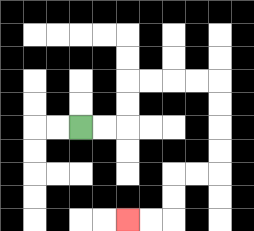{'start': '[3, 5]', 'end': '[5, 9]', 'path_directions': 'R,R,U,U,R,R,R,R,D,D,D,D,L,L,D,D,L,L', 'path_coordinates': '[[3, 5], [4, 5], [5, 5], [5, 4], [5, 3], [6, 3], [7, 3], [8, 3], [9, 3], [9, 4], [9, 5], [9, 6], [9, 7], [8, 7], [7, 7], [7, 8], [7, 9], [6, 9], [5, 9]]'}